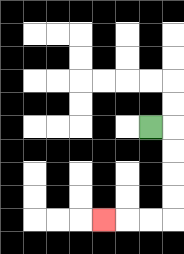{'start': '[6, 5]', 'end': '[4, 9]', 'path_directions': 'R,D,D,D,D,L,L,L', 'path_coordinates': '[[6, 5], [7, 5], [7, 6], [7, 7], [7, 8], [7, 9], [6, 9], [5, 9], [4, 9]]'}